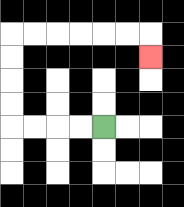{'start': '[4, 5]', 'end': '[6, 2]', 'path_directions': 'L,L,L,L,U,U,U,U,R,R,R,R,R,R,D', 'path_coordinates': '[[4, 5], [3, 5], [2, 5], [1, 5], [0, 5], [0, 4], [0, 3], [0, 2], [0, 1], [1, 1], [2, 1], [3, 1], [4, 1], [5, 1], [6, 1], [6, 2]]'}